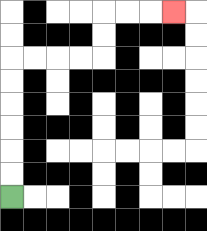{'start': '[0, 8]', 'end': '[7, 0]', 'path_directions': 'U,U,U,U,U,U,R,R,R,R,U,U,R,R,R', 'path_coordinates': '[[0, 8], [0, 7], [0, 6], [0, 5], [0, 4], [0, 3], [0, 2], [1, 2], [2, 2], [3, 2], [4, 2], [4, 1], [4, 0], [5, 0], [6, 0], [7, 0]]'}